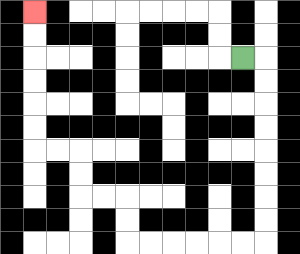{'start': '[10, 2]', 'end': '[1, 0]', 'path_directions': 'R,D,D,D,D,D,D,D,D,L,L,L,L,L,L,U,U,L,L,U,U,L,L,U,U,U,U,U,U', 'path_coordinates': '[[10, 2], [11, 2], [11, 3], [11, 4], [11, 5], [11, 6], [11, 7], [11, 8], [11, 9], [11, 10], [10, 10], [9, 10], [8, 10], [7, 10], [6, 10], [5, 10], [5, 9], [5, 8], [4, 8], [3, 8], [3, 7], [3, 6], [2, 6], [1, 6], [1, 5], [1, 4], [1, 3], [1, 2], [1, 1], [1, 0]]'}